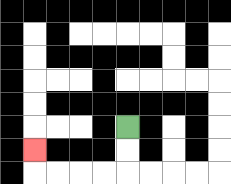{'start': '[5, 5]', 'end': '[1, 6]', 'path_directions': 'D,D,L,L,L,L,U', 'path_coordinates': '[[5, 5], [5, 6], [5, 7], [4, 7], [3, 7], [2, 7], [1, 7], [1, 6]]'}